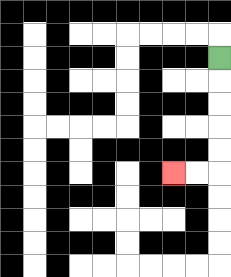{'start': '[9, 2]', 'end': '[7, 7]', 'path_directions': 'D,D,D,D,D,L,L', 'path_coordinates': '[[9, 2], [9, 3], [9, 4], [9, 5], [9, 6], [9, 7], [8, 7], [7, 7]]'}